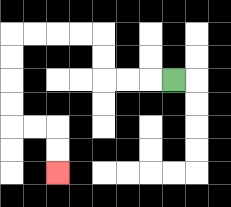{'start': '[7, 3]', 'end': '[2, 7]', 'path_directions': 'L,L,L,U,U,L,L,L,L,D,D,D,D,R,R,D,D', 'path_coordinates': '[[7, 3], [6, 3], [5, 3], [4, 3], [4, 2], [4, 1], [3, 1], [2, 1], [1, 1], [0, 1], [0, 2], [0, 3], [0, 4], [0, 5], [1, 5], [2, 5], [2, 6], [2, 7]]'}